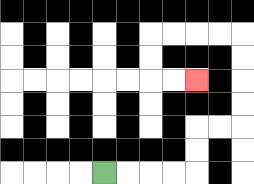{'start': '[4, 7]', 'end': '[8, 3]', 'path_directions': 'R,R,R,R,U,U,R,R,U,U,U,U,L,L,L,L,D,D,R,R', 'path_coordinates': '[[4, 7], [5, 7], [6, 7], [7, 7], [8, 7], [8, 6], [8, 5], [9, 5], [10, 5], [10, 4], [10, 3], [10, 2], [10, 1], [9, 1], [8, 1], [7, 1], [6, 1], [6, 2], [6, 3], [7, 3], [8, 3]]'}